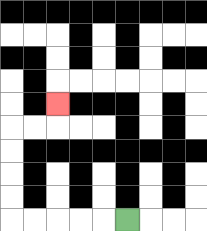{'start': '[5, 9]', 'end': '[2, 4]', 'path_directions': 'L,L,L,L,L,U,U,U,U,R,R,U', 'path_coordinates': '[[5, 9], [4, 9], [3, 9], [2, 9], [1, 9], [0, 9], [0, 8], [0, 7], [0, 6], [0, 5], [1, 5], [2, 5], [2, 4]]'}